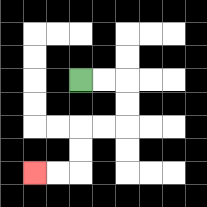{'start': '[3, 3]', 'end': '[1, 7]', 'path_directions': 'R,R,D,D,L,L,D,D,L,L', 'path_coordinates': '[[3, 3], [4, 3], [5, 3], [5, 4], [5, 5], [4, 5], [3, 5], [3, 6], [3, 7], [2, 7], [1, 7]]'}